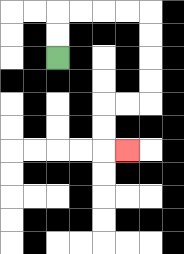{'start': '[2, 2]', 'end': '[5, 6]', 'path_directions': 'U,U,R,R,R,R,D,D,D,D,L,L,D,D,R', 'path_coordinates': '[[2, 2], [2, 1], [2, 0], [3, 0], [4, 0], [5, 0], [6, 0], [6, 1], [6, 2], [6, 3], [6, 4], [5, 4], [4, 4], [4, 5], [4, 6], [5, 6]]'}